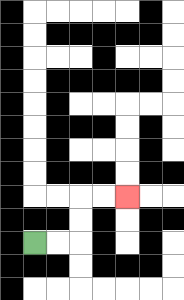{'start': '[1, 10]', 'end': '[5, 8]', 'path_directions': 'R,R,U,U,R,R', 'path_coordinates': '[[1, 10], [2, 10], [3, 10], [3, 9], [3, 8], [4, 8], [5, 8]]'}